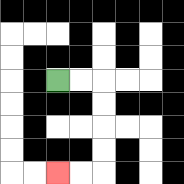{'start': '[2, 3]', 'end': '[2, 7]', 'path_directions': 'R,R,D,D,D,D,L,L', 'path_coordinates': '[[2, 3], [3, 3], [4, 3], [4, 4], [4, 5], [4, 6], [4, 7], [3, 7], [2, 7]]'}